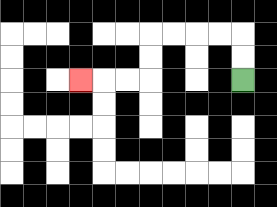{'start': '[10, 3]', 'end': '[3, 3]', 'path_directions': 'U,U,L,L,L,L,D,D,L,L,L', 'path_coordinates': '[[10, 3], [10, 2], [10, 1], [9, 1], [8, 1], [7, 1], [6, 1], [6, 2], [6, 3], [5, 3], [4, 3], [3, 3]]'}